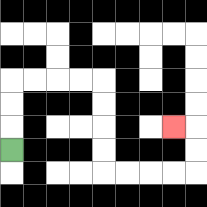{'start': '[0, 6]', 'end': '[7, 5]', 'path_directions': 'U,U,U,R,R,R,R,D,D,D,D,R,R,R,R,U,U,L', 'path_coordinates': '[[0, 6], [0, 5], [0, 4], [0, 3], [1, 3], [2, 3], [3, 3], [4, 3], [4, 4], [4, 5], [4, 6], [4, 7], [5, 7], [6, 7], [7, 7], [8, 7], [8, 6], [8, 5], [7, 5]]'}